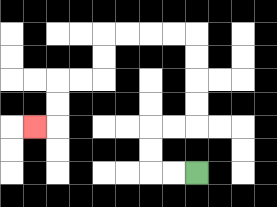{'start': '[8, 7]', 'end': '[1, 5]', 'path_directions': 'L,L,U,U,R,R,U,U,U,U,L,L,L,L,D,D,L,L,D,D,L', 'path_coordinates': '[[8, 7], [7, 7], [6, 7], [6, 6], [6, 5], [7, 5], [8, 5], [8, 4], [8, 3], [8, 2], [8, 1], [7, 1], [6, 1], [5, 1], [4, 1], [4, 2], [4, 3], [3, 3], [2, 3], [2, 4], [2, 5], [1, 5]]'}